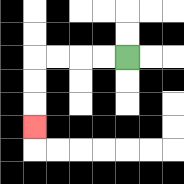{'start': '[5, 2]', 'end': '[1, 5]', 'path_directions': 'L,L,L,L,D,D,D', 'path_coordinates': '[[5, 2], [4, 2], [3, 2], [2, 2], [1, 2], [1, 3], [1, 4], [1, 5]]'}